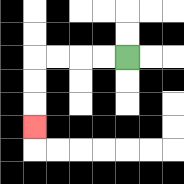{'start': '[5, 2]', 'end': '[1, 5]', 'path_directions': 'L,L,L,L,D,D,D', 'path_coordinates': '[[5, 2], [4, 2], [3, 2], [2, 2], [1, 2], [1, 3], [1, 4], [1, 5]]'}